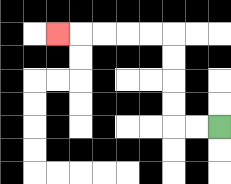{'start': '[9, 5]', 'end': '[2, 1]', 'path_directions': 'L,L,U,U,U,U,L,L,L,L,L', 'path_coordinates': '[[9, 5], [8, 5], [7, 5], [7, 4], [7, 3], [7, 2], [7, 1], [6, 1], [5, 1], [4, 1], [3, 1], [2, 1]]'}